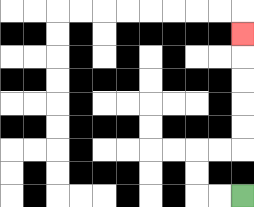{'start': '[10, 8]', 'end': '[10, 1]', 'path_directions': 'L,L,U,U,R,R,U,U,U,U,U', 'path_coordinates': '[[10, 8], [9, 8], [8, 8], [8, 7], [8, 6], [9, 6], [10, 6], [10, 5], [10, 4], [10, 3], [10, 2], [10, 1]]'}